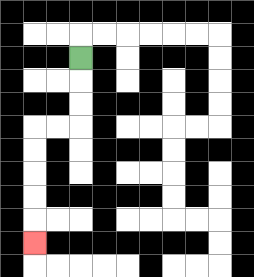{'start': '[3, 2]', 'end': '[1, 10]', 'path_directions': 'D,D,D,L,L,D,D,D,D,D', 'path_coordinates': '[[3, 2], [3, 3], [3, 4], [3, 5], [2, 5], [1, 5], [1, 6], [1, 7], [1, 8], [1, 9], [1, 10]]'}